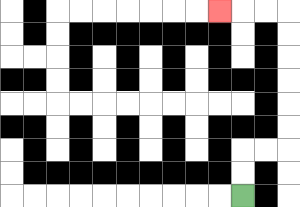{'start': '[10, 8]', 'end': '[9, 0]', 'path_directions': 'U,U,R,R,U,U,U,U,U,U,L,L,L', 'path_coordinates': '[[10, 8], [10, 7], [10, 6], [11, 6], [12, 6], [12, 5], [12, 4], [12, 3], [12, 2], [12, 1], [12, 0], [11, 0], [10, 0], [9, 0]]'}